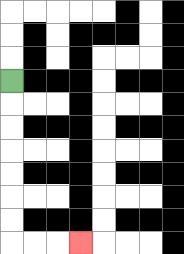{'start': '[0, 3]', 'end': '[3, 10]', 'path_directions': 'D,D,D,D,D,D,D,R,R,R', 'path_coordinates': '[[0, 3], [0, 4], [0, 5], [0, 6], [0, 7], [0, 8], [0, 9], [0, 10], [1, 10], [2, 10], [3, 10]]'}